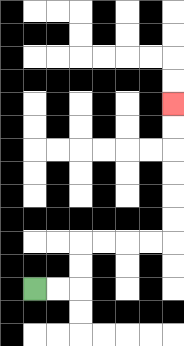{'start': '[1, 12]', 'end': '[7, 4]', 'path_directions': 'R,R,U,U,R,R,R,R,U,U,U,U,U,U', 'path_coordinates': '[[1, 12], [2, 12], [3, 12], [3, 11], [3, 10], [4, 10], [5, 10], [6, 10], [7, 10], [7, 9], [7, 8], [7, 7], [7, 6], [7, 5], [7, 4]]'}